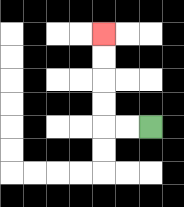{'start': '[6, 5]', 'end': '[4, 1]', 'path_directions': 'L,L,U,U,U,U', 'path_coordinates': '[[6, 5], [5, 5], [4, 5], [4, 4], [4, 3], [4, 2], [4, 1]]'}